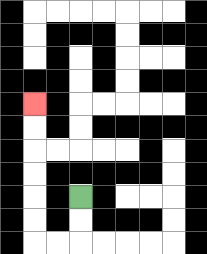{'start': '[3, 8]', 'end': '[1, 4]', 'path_directions': 'D,D,L,L,U,U,U,U,U,U', 'path_coordinates': '[[3, 8], [3, 9], [3, 10], [2, 10], [1, 10], [1, 9], [1, 8], [1, 7], [1, 6], [1, 5], [1, 4]]'}